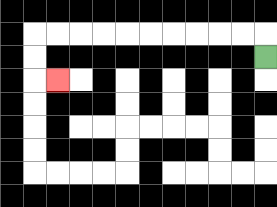{'start': '[11, 2]', 'end': '[2, 3]', 'path_directions': 'U,L,L,L,L,L,L,L,L,L,L,D,D,R', 'path_coordinates': '[[11, 2], [11, 1], [10, 1], [9, 1], [8, 1], [7, 1], [6, 1], [5, 1], [4, 1], [3, 1], [2, 1], [1, 1], [1, 2], [1, 3], [2, 3]]'}